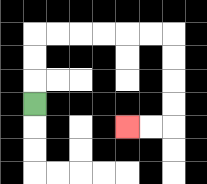{'start': '[1, 4]', 'end': '[5, 5]', 'path_directions': 'U,U,U,R,R,R,R,R,R,D,D,D,D,L,L', 'path_coordinates': '[[1, 4], [1, 3], [1, 2], [1, 1], [2, 1], [3, 1], [4, 1], [5, 1], [6, 1], [7, 1], [7, 2], [7, 3], [7, 4], [7, 5], [6, 5], [5, 5]]'}